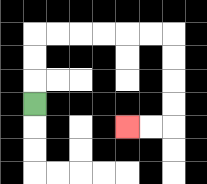{'start': '[1, 4]', 'end': '[5, 5]', 'path_directions': 'U,U,U,R,R,R,R,R,R,D,D,D,D,L,L', 'path_coordinates': '[[1, 4], [1, 3], [1, 2], [1, 1], [2, 1], [3, 1], [4, 1], [5, 1], [6, 1], [7, 1], [7, 2], [7, 3], [7, 4], [7, 5], [6, 5], [5, 5]]'}